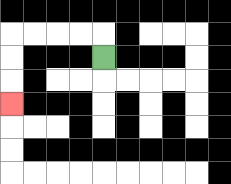{'start': '[4, 2]', 'end': '[0, 4]', 'path_directions': 'U,L,L,L,L,D,D,D', 'path_coordinates': '[[4, 2], [4, 1], [3, 1], [2, 1], [1, 1], [0, 1], [0, 2], [0, 3], [0, 4]]'}